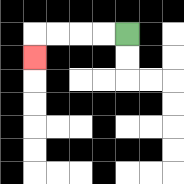{'start': '[5, 1]', 'end': '[1, 2]', 'path_directions': 'L,L,L,L,D', 'path_coordinates': '[[5, 1], [4, 1], [3, 1], [2, 1], [1, 1], [1, 2]]'}